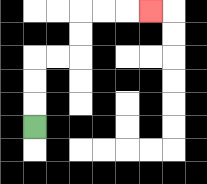{'start': '[1, 5]', 'end': '[6, 0]', 'path_directions': 'U,U,U,R,R,U,U,R,R,R', 'path_coordinates': '[[1, 5], [1, 4], [1, 3], [1, 2], [2, 2], [3, 2], [3, 1], [3, 0], [4, 0], [5, 0], [6, 0]]'}